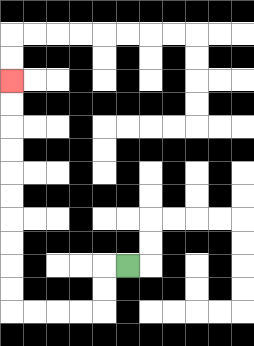{'start': '[5, 11]', 'end': '[0, 3]', 'path_directions': 'L,D,D,L,L,L,L,U,U,U,U,U,U,U,U,U,U', 'path_coordinates': '[[5, 11], [4, 11], [4, 12], [4, 13], [3, 13], [2, 13], [1, 13], [0, 13], [0, 12], [0, 11], [0, 10], [0, 9], [0, 8], [0, 7], [0, 6], [0, 5], [0, 4], [0, 3]]'}